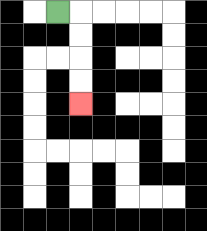{'start': '[2, 0]', 'end': '[3, 4]', 'path_directions': 'R,D,D,D,D', 'path_coordinates': '[[2, 0], [3, 0], [3, 1], [3, 2], [3, 3], [3, 4]]'}